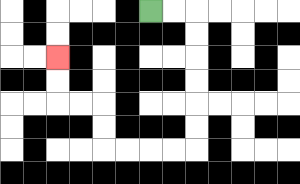{'start': '[6, 0]', 'end': '[2, 2]', 'path_directions': 'R,R,D,D,D,D,D,D,L,L,L,L,U,U,L,L,U,U', 'path_coordinates': '[[6, 0], [7, 0], [8, 0], [8, 1], [8, 2], [8, 3], [8, 4], [8, 5], [8, 6], [7, 6], [6, 6], [5, 6], [4, 6], [4, 5], [4, 4], [3, 4], [2, 4], [2, 3], [2, 2]]'}